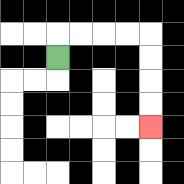{'start': '[2, 2]', 'end': '[6, 5]', 'path_directions': 'U,R,R,R,R,D,D,D,D', 'path_coordinates': '[[2, 2], [2, 1], [3, 1], [4, 1], [5, 1], [6, 1], [6, 2], [6, 3], [6, 4], [6, 5]]'}